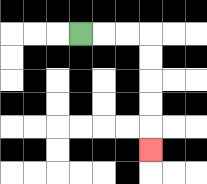{'start': '[3, 1]', 'end': '[6, 6]', 'path_directions': 'R,R,R,D,D,D,D,D', 'path_coordinates': '[[3, 1], [4, 1], [5, 1], [6, 1], [6, 2], [6, 3], [6, 4], [6, 5], [6, 6]]'}